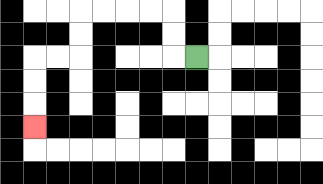{'start': '[8, 2]', 'end': '[1, 5]', 'path_directions': 'L,U,U,L,L,L,L,D,D,L,L,D,D,D', 'path_coordinates': '[[8, 2], [7, 2], [7, 1], [7, 0], [6, 0], [5, 0], [4, 0], [3, 0], [3, 1], [3, 2], [2, 2], [1, 2], [1, 3], [1, 4], [1, 5]]'}